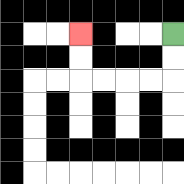{'start': '[7, 1]', 'end': '[3, 1]', 'path_directions': 'D,D,L,L,L,L,U,U', 'path_coordinates': '[[7, 1], [7, 2], [7, 3], [6, 3], [5, 3], [4, 3], [3, 3], [3, 2], [3, 1]]'}